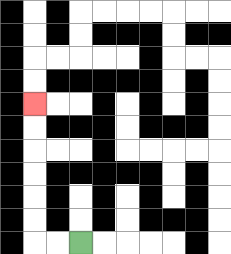{'start': '[3, 10]', 'end': '[1, 4]', 'path_directions': 'L,L,U,U,U,U,U,U', 'path_coordinates': '[[3, 10], [2, 10], [1, 10], [1, 9], [1, 8], [1, 7], [1, 6], [1, 5], [1, 4]]'}